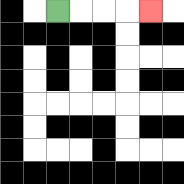{'start': '[2, 0]', 'end': '[6, 0]', 'path_directions': 'R,R,R,R', 'path_coordinates': '[[2, 0], [3, 0], [4, 0], [5, 0], [6, 0]]'}